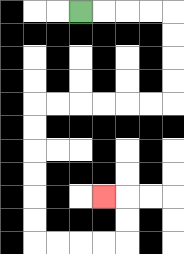{'start': '[3, 0]', 'end': '[4, 8]', 'path_directions': 'R,R,R,R,D,D,D,D,L,L,L,L,L,L,D,D,D,D,D,D,R,R,R,R,U,U,L', 'path_coordinates': '[[3, 0], [4, 0], [5, 0], [6, 0], [7, 0], [7, 1], [7, 2], [7, 3], [7, 4], [6, 4], [5, 4], [4, 4], [3, 4], [2, 4], [1, 4], [1, 5], [1, 6], [1, 7], [1, 8], [1, 9], [1, 10], [2, 10], [3, 10], [4, 10], [5, 10], [5, 9], [5, 8], [4, 8]]'}